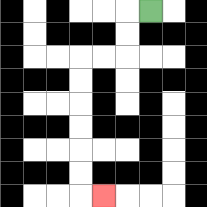{'start': '[6, 0]', 'end': '[4, 8]', 'path_directions': 'L,D,D,L,L,D,D,D,D,D,D,R', 'path_coordinates': '[[6, 0], [5, 0], [5, 1], [5, 2], [4, 2], [3, 2], [3, 3], [3, 4], [3, 5], [3, 6], [3, 7], [3, 8], [4, 8]]'}